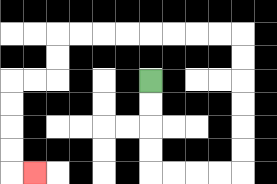{'start': '[6, 3]', 'end': '[1, 7]', 'path_directions': 'D,D,D,D,R,R,R,R,U,U,U,U,U,U,L,L,L,L,L,L,L,L,D,D,L,L,D,D,D,D,R', 'path_coordinates': '[[6, 3], [6, 4], [6, 5], [6, 6], [6, 7], [7, 7], [8, 7], [9, 7], [10, 7], [10, 6], [10, 5], [10, 4], [10, 3], [10, 2], [10, 1], [9, 1], [8, 1], [7, 1], [6, 1], [5, 1], [4, 1], [3, 1], [2, 1], [2, 2], [2, 3], [1, 3], [0, 3], [0, 4], [0, 5], [0, 6], [0, 7], [1, 7]]'}